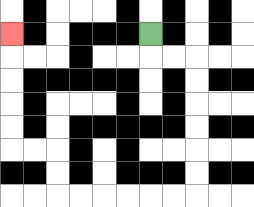{'start': '[6, 1]', 'end': '[0, 1]', 'path_directions': 'D,R,R,D,D,D,D,D,D,L,L,L,L,L,L,U,U,L,L,U,U,U,U,U', 'path_coordinates': '[[6, 1], [6, 2], [7, 2], [8, 2], [8, 3], [8, 4], [8, 5], [8, 6], [8, 7], [8, 8], [7, 8], [6, 8], [5, 8], [4, 8], [3, 8], [2, 8], [2, 7], [2, 6], [1, 6], [0, 6], [0, 5], [0, 4], [0, 3], [0, 2], [0, 1]]'}